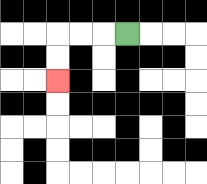{'start': '[5, 1]', 'end': '[2, 3]', 'path_directions': 'L,L,L,D,D', 'path_coordinates': '[[5, 1], [4, 1], [3, 1], [2, 1], [2, 2], [2, 3]]'}